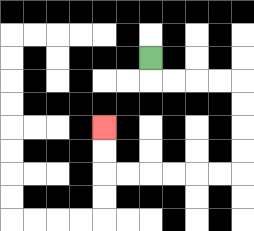{'start': '[6, 2]', 'end': '[4, 5]', 'path_directions': 'D,R,R,R,R,D,D,D,D,L,L,L,L,L,L,U,U', 'path_coordinates': '[[6, 2], [6, 3], [7, 3], [8, 3], [9, 3], [10, 3], [10, 4], [10, 5], [10, 6], [10, 7], [9, 7], [8, 7], [7, 7], [6, 7], [5, 7], [4, 7], [4, 6], [4, 5]]'}